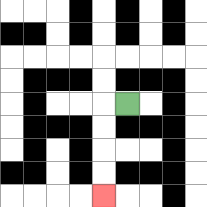{'start': '[5, 4]', 'end': '[4, 8]', 'path_directions': 'L,D,D,D,D', 'path_coordinates': '[[5, 4], [4, 4], [4, 5], [4, 6], [4, 7], [4, 8]]'}